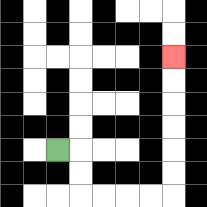{'start': '[2, 6]', 'end': '[7, 2]', 'path_directions': 'R,D,D,R,R,R,R,U,U,U,U,U,U', 'path_coordinates': '[[2, 6], [3, 6], [3, 7], [3, 8], [4, 8], [5, 8], [6, 8], [7, 8], [7, 7], [7, 6], [7, 5], [7, 4], [7, 3], [7, 2]]'}